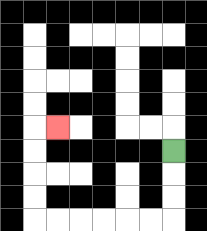{'start': '[7, 6]', 'end': '[2, 5]', 'path_directions': 'D,D,D,L,L,L,L,L,L,U,U,U,U,R', 'path_coordinates': '[[7, 6], [7, 7], [7, 8], [7, 9], [6, 9], [5, 9], [4, 9], [3, 9], [2, 9], [1, 9], [1, 8], [1, 7], [1, 6], [1, 5], [2, 5]]'}